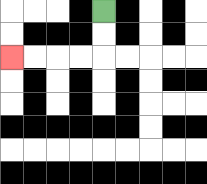{'start': '[4, 0]', 'end': '[0, 2]', 'path_directions': 'D,D,L,L,L,L', 'path_coordinates': '[[4, 0], [4, 1], [4, 2], [3, 2], [2, 2], [1, 2], [0, 2]]'}